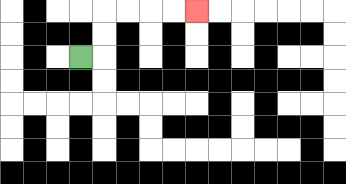{'start': '[3, 2]', 'end': '[8, 0]', 'path_directions': 'R,U,U,R,R,R,R', 'path_coordinates': '[[3, 2], [4, 2], [4, 1], [4, 0], [5, 0], [6, 0], [7, 0], [8, 0]]'}